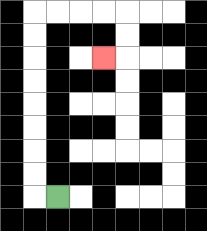{'start': '[2, 8]', 'end': '[4, 2]', 'path_directions': 'L,U,U,U,U,U,U,U,U,R,R,R,R,D,D,L', 'path_coordinates': '[[2, 8], [1, 8], [1, 7], [1, 6], [1, 5], [1, 4], [1, 3], [1, 2], [1, 1], [1, 0], [2, 0], [3, 0], [4, 0], [5, 0], [5, 1], [5, 2], [4, 2]]'}